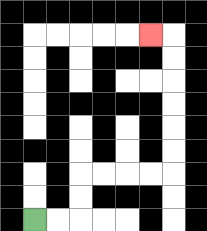{'start': '[1, 9]', 'end': '[6, 1]', 'path_directions': 'R,R,U,U,R,R,R,R,U,U,U,U,U,U,L', 'path_coordinates': '[[1, 9], [2, 9], [3, 9], [3, 8], [3, 7], [4, 7], [5, 7], [6, 7], [7, 7], [7, 6], [7, 5], [7, 4], [7, 3], [7, 2], [7, 1], [6, 1]]'}